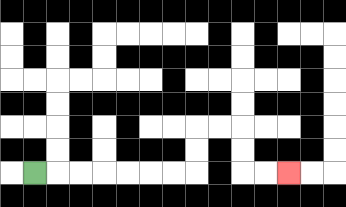{'start': '[1, 7]', 'end': '[12, 7]', 'path_directions': 'R,R,R,R,R,R,R,U,U,R,R,D,D,R,R', 'path_coordinates': '[[1, 7], [2, 7], [3, 7], [4, 7], [5, 7], [6, 7], [7, 7], [8, 7], [8, 6], [8, 5], [9, 5], [10, 5], [10, 6], [10, 7], [11, 7], [12, 7]]'}